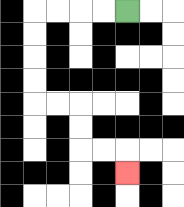{'start': '[5, 0]', 'end': '[5, 7]', 'path_directions': 'L,L,L,L,D,D,D,D,R,R,D,D,R,R,D', 'path_coordinates': '[[5, 0], [4, 0], [3, 0], [2, 0], [1, 0], [1, 1], [1, 2], [1, 3], [1, 4], [2, 4], [3, 4], [3, 5], [3, 6], [4, 6], [5, 6], [5, 7]]'}